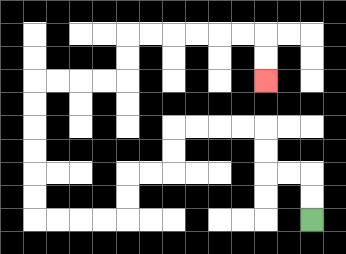{'start': '[13, 9]', 'end': '[11, 3]', 'path_directions': 'U,U,L,L,U,U,L,L,L,L,D,D,L,L,D,D,L,L,L,L,U,U,U,U,U,U,R,R,R,R,U,U,R,R,R,R,R,R,D,D', 'path_coordinates': '[[13, 9], [13, 8], [13, 7], [12, 7], [11, 7], [11, 6], [11, 5], [10, 5], [9, 5], [8, 5], [7, 5], [7, 6], [7, 7], [6, 7], [5, 7], [5, 8], [5, 9], [4, 9], [3, 9], [2, 9], [1, 9], [1, 8], [1, 7], [1, 6], [1, 5], [1, 4], [1, 3], [2, 3], [3, 3], [4, 3], [5, 3], [5, 2], [5, 1], [6, 1], [7, 1], [8, 1], [9, 1], [10, 1], [11, 1], [11, 2], [11, 3]]'}